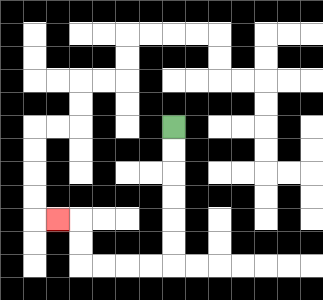{'start': '[7, 5]', 'end': '[2, 9]', 'path_directions': 'D,D,D,D,D,D,L,L,L,L,U,U,L', 'path_coordinates': '[[7, 5], [7, 6], [7, 7], [7, 8], [7, 9], [7, 10], [7, 11], [6, 11], [5, 11], [4, 11], [3, 11], [3, 10], [3, 9], [2, 9]]'}